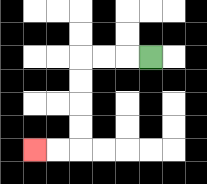{'start': '[6, 2]', 'end': '[1, 6]', 'path_directions': 'L,L,L,D,D,D,D,L,L', 'path_coordinates': '[[6, 2], [5, 2], [4, 2], [3, 2], [3, 3], [3, 4], [3, 5], [3, 6], [2, 6], [1, 6]]'}